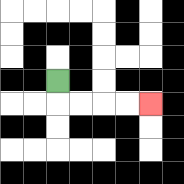{'start': '[2, 3]', 'end': '[6, 4]', 'path_directions': 'D,R,R,R,R', 'path_coordinates': '[[2, 3], [2, 4], [3, 4], [4, 4], [5, 4], [6, 4]]'}